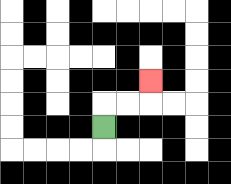{'start': '[4, 5]', 'end': '[6, 3]', 'path_directions': 'U,R,R,U', 'path_coordinates': '[[4, 5], [4, 4], [5, 4], [6, 4], [6, 3]]'}